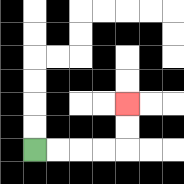{'start': '[1, 6]', 'end': '[5, 4]', 'path_directions': 'R,R,R,R,U,U', 'path_coordinates': '[[1, 6], [2, 6], [3, 6], [4, 6], [5, 6], [5, 5], [5, 4]]'}